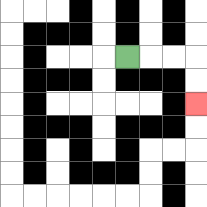{'start': '[5, 2]', 'end': '[8, 4]', 'path_directions': 'R,R,R,D,D', 'path_coordinates': '[[5, 2], [6, 2], [7, 2], [8, 2], [8, 3], [8, 4]]'}